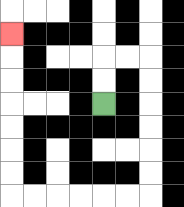{'start': '[4, 4]', 'end': '[0, 1]', 'path_directions': 'U,U,R,R,D,D,D,D,D,D,L,L,L,L,L,L,U,U,U,U,U,U,U', 'path_coordinates': '[[4, 4], [4, 3], [4, 2], [5, 2], [6, 2], [6, 3], [6, 4], [6, 5], [6, 6], [6, 7], [6, 8], [5, 8], [4, 8], [3, 8], [2, 8], [1, 8], [0, 8], [0, 7], [0, 6], [0, 5], [0, 4], [0, 3], [0, 2], [0, 1]]'}